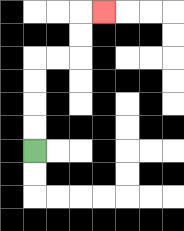{'start': '[1, 6]', 'end': '[4, 0]', 'path_directions': 'U,U,U,U,R,R,U,U,R', 'path_coordinates': '[[1, 6], [1, 5], [1, 4], [1, 3], [1, 2], [2, 2], [3, 2], [3, 1], [3, 0], [4, 0]]'}